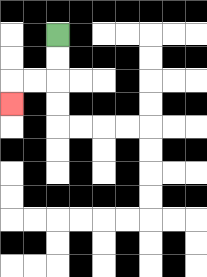{'start': '[2, 1]', 'end': '[0, 4]', 'path_directions': 'D,D,L,L,D', 'path_coordinates': '[[2, 1], [2, 2], [2, 3], [1, 3], [0, 3], [0, 4]]'}